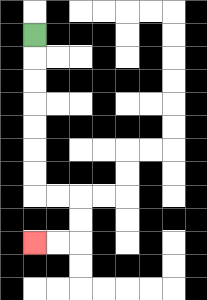{'start': '[1, 1]', 'end': '[1, 10]', 'path_directions': 'D,D,D,D,D,D,D,R,R,D,D,L,L', 'path_coordinates': '[[1, 1], [1, 2], [1, 3], [1, 4], [1, 5], [1, 6], [1, 7], [1, 8], [2, 8], [3, 8], [3, 9], [3, 10], [2, 10], [1, 10]]'}